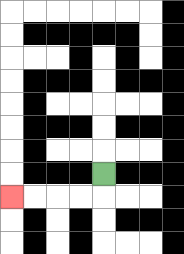{'start': '[4, 7]', 'end': '[0, 8]', 'path_directions': 'D,L,L,L,L', 'path_coordinates': '[[4, 7], [4, 8], [3, 8], [2, 8], [1, 8], [0, 8]]'}